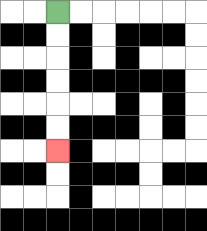{'start': '[2, 0]', 'end': '[2, 6]', 'path_directions': 'D,D,D,D,D,D', 'path_coordinates': '[[2, 0], [2, 1], [2, 2], [2, 3], [2, 4], [2, 5], [2, 6]]'}